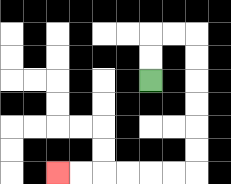{'start': '[6, 3]', 'end': '[2, 7]', 'path_directions': 'U,U,R,R,D,D,D,D,D,D,L,L,L,L,L,L', 'path_coordinates': '[[6, 3], [6, 2], [6, 1], [7, 1], [8, 1], [8, 2], [8, 3], [8, 4], [8, 5], [8, 6], [8, 7], [7, 7], [6, 7], [5, 7], [4, 7], [3, 7], [2, 7]]'}